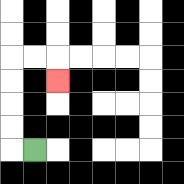{'start': '[1, 6]', 'end': '[2, 3]', 'path_directions': 'L,U,U,U,U,R,R,D', 'path_coordinates': '[[1, 6], [0, 6], [0, 5], [0, 4], [0, 3], [0, 2], [1, 2], [2, 2], [2, 3]]'}